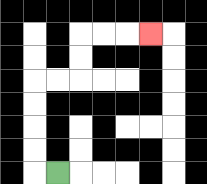{'start': '[2, 7]', 'end': '[6, 1]', 'path_directions': 'L,U,U,U,U,R,R,U,U,R,R,R', 'path_coordinates': '[[2, 7], [1, 7], [1, 6], [1, 5], [1, 4], [1, 3], [2, 3], [3, 3], [3, 2], [3, 1], [4, 1], [5, 1], [6, 1]]'}